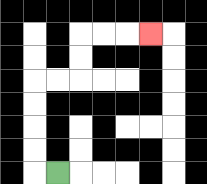{'start': '[2, 7]', 'end': '[6, 1]', 'path_directions': 'L,U,U,U,U,R,R,U,U,R,R,R', 'path_coordinates': '[[2, 7], [1, 7], [1, 6], [1, 5], [1, 4], [1, 3], [2, 3], [3, 3], [3, 2], [3, 1], [4, 1], [5, 1], [6, 1]]'}